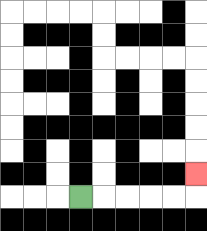{'start': '[3, 8]', 'end': '[8, 7]', 'path_directions': 'R,R,R,R,R,U', 'path_coordinates': '[[3, 8], [4, 8], [5, 8], [6, 8], [7, 8], [8, 8], [8, 7]]'}